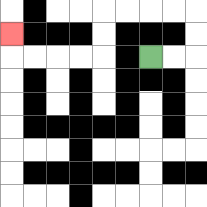{'start': '[6, 2]', 'end': '[0, 1]', 'path_directions': 'R,R,U,U,L,L,L,L,D,D,L,L,L,L,U', 'path_coordinates': '[[6, 2], [7, 2], [8, 2], [8, 1], [8, 0], [7, 0], [6, 0], [5, 0], [4, 0], [4, 1], [4, 2], [3, 2], [2, 2], [1, 2], [0, 2], [0, 1]]'}